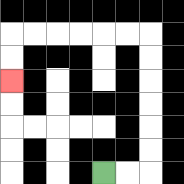{'start': '[4, 7]', 'end': '[0, 3]', 'path_directions': 'R,R,U,U,U,U,U,U,L,L,L,L,L,L,D,D', 'path_coordinates': '[[4, 7], [5, 7], [6, 7], [6, 6], [6, 5], [6, 4], [6, 3], [6, 2], [6, 1], [5, 1], [4, 1], [3, 1], [2, 1], [1, 1], [0, 1], [0, 2], [0, 3]]'}